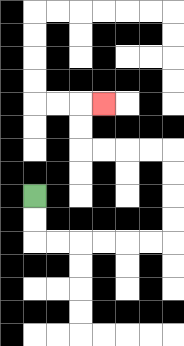{'start': '[1, 8]', 'end': '[4, 4]', 'path_directions': 'D,D,R,R,R,R,R,R,U,U,U,U,L,L,L,L,U,U,R', 'path_coordinates': '[[1, 8], [1, 9], [1, 10], [2, 10], [3, 10], [4, 10], [5, 10], [6, 10], [7, 10], [7, 9], [7, 8], [7, 7], [7, 6], [6, 6], [5, 6], [4, 6], [3, 6], [3, 5], [3, 4], [4, 4]]'}